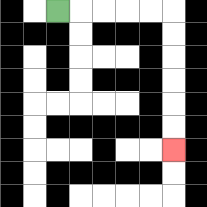{'start': '[2, 0]', 'end': '[7, 6]', 'path_directions': 'R,R,R,R,R,D,D,D,D,D,D', 'path_coordinates': '[[2, 0], [3, 0], [4, 0], [5, 0], [6, 0], [7, 0], [7, 1], [7, 2], [7, 3], [7, 4], [7, 5], [7, 6]]'}